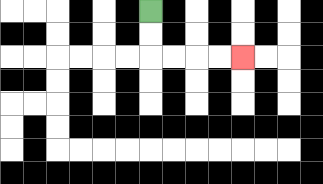{'start': '[6, 0]', 'end': '[10, 2]', 'path_directions': 'D,D,R,R,R,R', 'path_coordinates': '[[6, 0], [6, 1], [6, 2], [7, 2], [8, 2], [9, 2], [10, 2]]'}